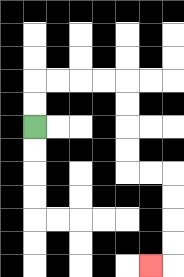{'start': '[1, 5]', 'end': '[6, 11]', 'path_directions': 'U,U,R,R,R,R,D,D,D,D,R,R,D,D,D,D,L', 'path_coordinates': '[[1, 5], [1, 4], [1, 3], [2, 3], [3, 3], [4, 3], [5, 3], [5, 4], [5, 5], [5, 6], [5, 7], [6, 7], [7, 7], [7, 8], [7, 9], [7, 10], [7, 11], [6, 11]]'}